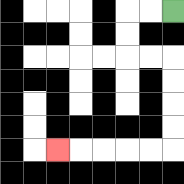{'start': '[7, 0]', 'end': '[2, 6]', 'path_directions': 'L,L,D,D,R,R,D,D,D,D,L,L,L,L,L', 'path_coordinates': '[[7, 0], [6, 0], [5, 0], [5, 1], [5, 2], [6, 2], [7, 2], [7, 3], [7, 4], [7, 5], [7, 6], [6, 6], [5, 6], [4, 6], [3, 6], [2, 6]]'}